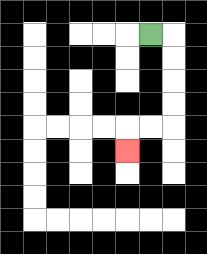{'start': '[6, 1]', 'end': '[5, 6]', 'path_directions': 'R,D,D,D,D,L,L,D', 'path_coordinates': '[[6, 1], [7, 1], [7, 2], [7, 3], [7, 4], [7, 5], [6, 5], [5, 5], [5, 6]]'}